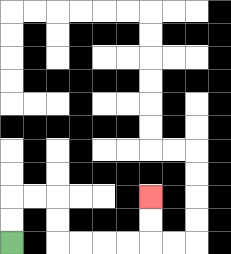{'start': '[0, 10]', 'end': '[6, 8]', 'path_directions': 'U,U,R,R,D,D,R,R,R,R,U,U', 'path_coordinates': '[[0, 10], [0, 9], [0, 8], [1, 8], [2, 8], [2, 9], [2, 10], [3, 10], [4, 10], [5, 10], [6, 10], [6, 9], [6, 8]]'}